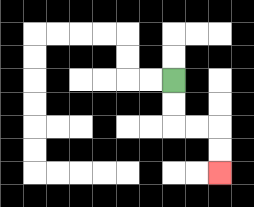{'start': '[7, 3]', 'end': '[9, 7]', 'path_directions': 'D,D,R,R,D,D', 'path_coordinates': '[[7, 3], [7, 4], [7, 5], [8, 5], [9, 5], [9, 6], [9, 7]]'}